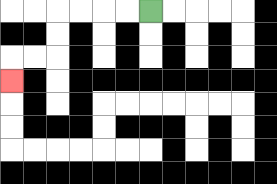{'start': '[6, 0]', 'end': '[0, 3]', 'path_directions': 'L,L,L,L,D,D,L,L,D', 'path_coordinates': '[[6, 0], [5, 0], [4, 0], [3, 0], [2, 0], [2, 1], [2, 2], [1, 2], [0, 2], [0, 3]]'}